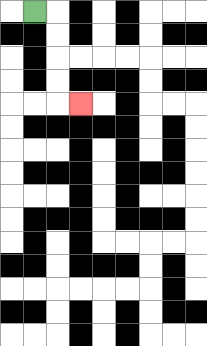{'start': '[1, 0]', 'end': '[3, 4]', 'path_directions': 'R,D,D,D,D,R', 'path_coordinates': '[[1, 0], [2, 0], [2, 1], [2, 2], [2, 3], [2, 4], [3, 4]]'}